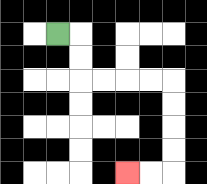{'start': '[2, 1]', 'end': '[5, 7]', 'path_directions': 'R,D,D,R,R,R,R,D,D,D,D,L,L', 'path_coordinates': '[[2, 1], [3, 1], [3, 2], [3, 3], [4, 3], [5, 3], [6, 3], [7, 3], [7, 4], [7, 5], [7, 6], [7, 7], [6, 7], [5, 7]]'}